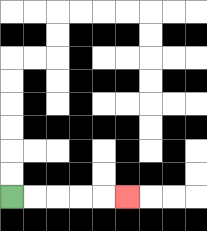{'start': '[0, 8]', 'end': '[5, 8]', 'path_directions': 'R,R,R,R,R', 'path_coordinates': '[[0, 8], [1, 8], [2, 8], [3, 8], [4, 8], [5, 8]]'}